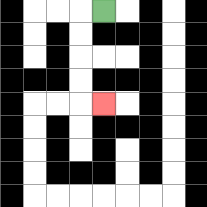{'start': '[4, 0]', 'end': '[4, 4]', 'path_directions': 'L,D,D,D,D,R', 'path_coordinates': '[[4, 0], [3, 0], [3, 1], [3, 2], [3, 3], [3, 4], [4, 4]]'}